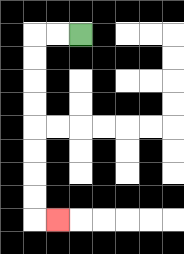{'start': '[3, 1]', 'end': '[2, 9]', 'path_directions': 'L,L,D,D,D,D,D,D,D,D,R', 'path_coordinates': '[[3, 1], [2, 1], [1, 1], [1, 2], [1, 3], [1, 4], [1, 5], [1, 6], [1, 7], [1, 8], [1, 9], [2, 9]]'}